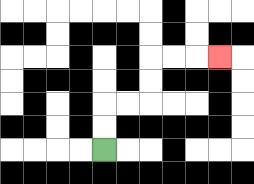{'start': '[4, 6]', 'end': '[9, 2]', 'path_directions': 'U,U,R,R,U,U,R,R,R', 'path_coordinates': '[[4, 6], [4, 5], [4, 4], [5, 4], [6, 4], [6, 3], [6, 2], [7, 2], [8, 2], [9, 2]]'}